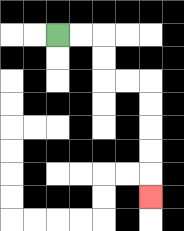{'start': '[2, 1]', 'end': '[6, 8]', 'path_directions': 'R,R,D,D,R,R,D,D,D,D,D', 'path_coordinates': '[[2, 1], [3, 1], [4, 1], [4, 2], [4, 3], [5, 3], [6, 3], [6, 4], [6, 5], [6, 6], [6, 7], [6, 8]]'}